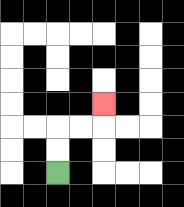{'start': '[2, 7]', 'end': '[4, 4]', 'path_directions': 'U,U,R,R,U', 'path_coordinates': '[[2, 7], [2, 6], [2, 5], [3, 5], [4, 5], [4, 4]]'}